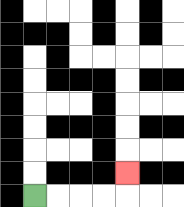{'start': '[1, 8]', 'end': '[5, 7]', 'path_directions': 'R,R,R,R,U', 'path_coordinates': '[[1, 8], [2, 8], [3, 8], [4, 8], [5, 8], [5, 7]]'}